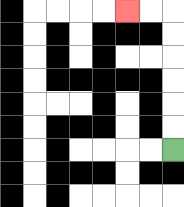{'start': '[7, 6]', 'end': '[5, 0]', 'path_directions': 'U,U,U,U,U,U,L,L', 'path_coordinates': '[[7, 6], [7, 5], [7, 4], [7, 3], [7, 2], [7, 1], [7, 0], [6, 0], [5, 0]]'}